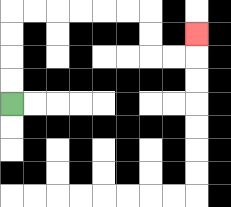{'start': '[0, 4]', 'end': '[8, 1]', 'path_directions': 'U,U,U,U,R,R,R,R,R,R,D,D,R,R,U', 'path_coordinates': '[[0, 4], [0, 3], [0, 2], [0, 1], [0, 0], [1, 0], [2, 0], [3, 0], [4, 0], [5, 0], [6, 0], [6, 1], [6, 2], [7, 2], [8, 2], [8, 1]]'}